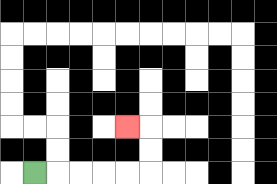{'start': '[1, 7]', 'end': '[5, 5]', 'path_directions': 'R,R,R,R,R,U,U,L', 'path_coordinates': '[[1, 7], [2, 7], [3, 7], [4, 7], [5, 7], [6, 7], [6, 6], [6, 5], [5, 5]]'}